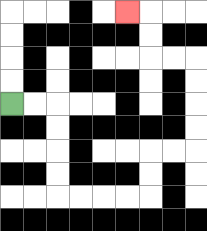{'start': '[0, 4]', 'end': '[5, 0]', 'path_directions': 'R,R,D,D,D,D,R,R,R,R,U,U,R,R,U,U,U,U,L,L,U,U,L', 'path_coordinates': '[[0, 4], [1, 4], [2, 4], [2, 5], [2, 6], [2, 7], [2, 8], [3, 8], [4, 8], [5, 8], [6, 8], [6, 7], [6, 6], [7, 6], [8, 6], [8, 5], [8, 4], [8, 3], [8, 2], [7, 2], [6, 2], [6, 1], [6, 0], [5, 0]]'}